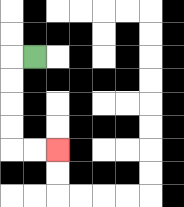{'start': '[1, 2]', 'end': '[2, 6]', 'path_directions': 'L,D,D,D,D,R,R', 'path_coordinates': '[[1, 2], [0, 2], [0, 3], [0, 4], [0, 5], [0, 6], [1, 6], [2, 6]]'}